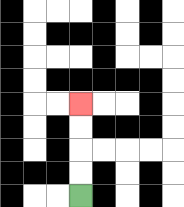{'start': '[3, 8]', 'end': '[3, 4]', 'path_directions': 'U,U,U,U', 'path_coordinates': '[[3, 8], [3, 7], [3, 6], [3, 5], [3, 4]]'}